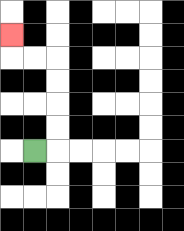{'start': '[1, 6]', 'end': '[0, 1]', 'path_directions': 'R,U,U,U,U,L,L,U', 'path_coordinates': '[[1, 6], [2, 6], [2, 5], [2, 4], [2, 3], [2, 2], [1, 2], [0, 2], [0, 1]]'}